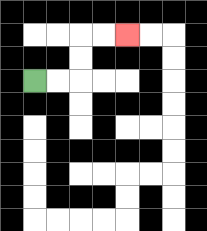{'start': '[1, 3]', 'end': '[5, 1]', 'path_directions': 'R,R,U,U,R,R', 'path_coordinates': '[[1, 3], [2, 3], [3, 3], [3, 2], [3, 1], [4, 1], [5, 1]]'}